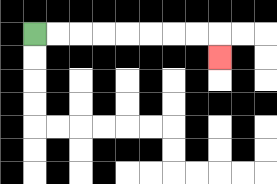{'start': '[1, 1]', 'end': '[9, 2]', 'path_directions': 'R,R,R,R,R,R,R,R,D', 'path_coordinates': '[[1, 1], [2, 1], [3, 1], [4, 1], [5, 1], [6, 1], [7, 1], [8, 1], [9, 1], [9, 2]]'}